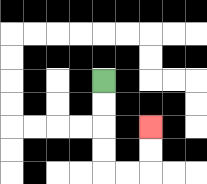{'start': '[4, 3]', 'end': '[6, 5]', 'path_directions': 'D,D,D,D,R,R,U,U', 'path_coordinates': '[[4, 3], [4, 4], [4, 5], [4, 6], [4, 7], [5, 7], [6, 7], [6, 6], [6, 5]]'}